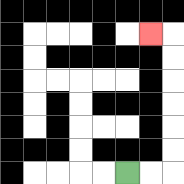{'start': '[5, 7]', 'end': '[6, 1]', 'path_directions': 'R,R,U,U,U,U,U,U,L', 'path_coordinates': '[[5, 7], [6, 7], [7, 7], [7, 6], [7, 5], [7, 4], [7, 3], [7, 2], [7, 1], [6, 1]]'}